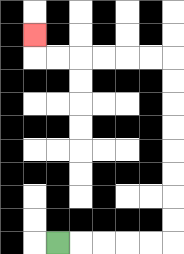{'start': '[2, 10]', 'end': '[1, 1]', 'path_directions': 'R,R,R,R,R,U,U,U,U,U,U,U,U,L,L,L,L,L,L,U', 'path_coordinates': '[[2, 10], [3, 10], [4, 10], [5, 10], [6, 10], [7, 10], [7, 9], [7, 8], [7, 7], [7, 6], [7, 5], [7, 4], [7, 3], [7, 2], [6, 2], [5, 2], [4, 2], [3, 2], [2, 2], [1, 2], [1, 1]]'}